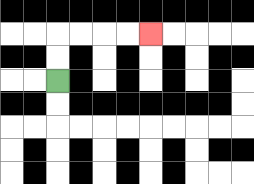{'start': '[2, 3]', 'end': '[6, 1]', 'path_directions': 'U,U,R,R,R,R', 'path_coordinates': '[[2, 3], [2, 2], [2, 1], [3, 1], [4, 1], [5, 1], [6, 1]]'}